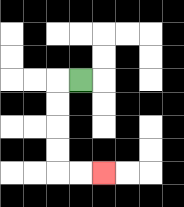{'start': '[3, 3]', 'end': '[4, 7]', 'path_directions': 'L,D,D,D,D,R,R', 'path_coordinates': '[[3, 3], [2, 3], [2, 4], [2, 5], [2, 6], [2, 7], [3, 7], [4, 7]]'}